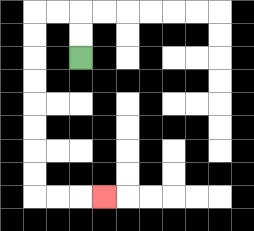{'start': '[3, 2]', 'end': '[4, 8]', 'path_directions': 'U,U,L,L,D,D,D,D,D,D,D,D,R,R,R', 'path_coordinates': '[[3, 2], [3, 1], [3, 0], [2, 0], [1, 0], [1, 1], [1, 2], [1, 3], [1, 4], [1, 5], [1, 6], [1, 7], [1, 8], [2, 8], [3, 8], [4, 8]]'}